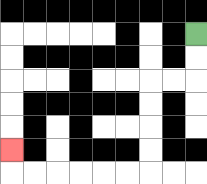{'start': '[8, 1]', 'end': '[0, 6]', 'path_directions': 'D,D,L,L,D,D,D,D,L,L,L,L,L,L,U', 'path_coordinates': '[[8, 1], [8, 2], [8, 3], [7, 3], [6, 3], [6, 4], [6, 5], [6, 6], [6, 7], [5, 7], [4, 7], [3, 7], [2, 7], [1, 7], [0, 7], [0, 6]]'}